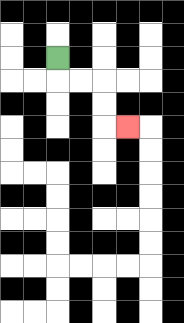{'start': '[2, 2]', 'end': '[5, 5]', 'path_directions': 'D,R,R,D,D,R', 'path_coordinates': '[[2, 2], [2, 3], [3, 3], [4, 3], [4, 4], [4, 5], [5, 5]]'}